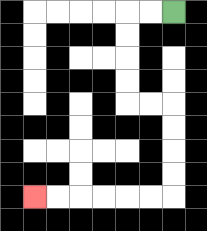{'start': '[7, 0]', 'end': '[1, 8]', 'path_directions': 'L,L,D,D,D,D,R,R,D,D,D,D,L,L,L,L,L,L', 'path_coordinates': '[[7, 0], [6, 0], [5, 0], [5, 1], [5, 2], [5, 3], [5, 4], [6, 4], [7, 4], [7, 5], [7, 6], [7, 7], [7, 8], [6, 8], [5, 8], [4, 8], [3, 8], [2, 8], [1, 8]]'}